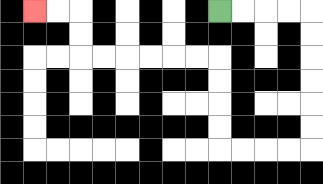{'start': '[9, 0]', 'end': '[1, 0]', 'path_directions': 'R,R,R,R,D,D,D,D,D,D,L,L,L,L,U,U,U,U,L,L,L,L,L,L,U,U,L,L', 'path_coordinates': '[[9, 0], [10, 0], [11, 0], [12, 0], [13, 0], [13, 1], [13, 2], [13, 3], [13, 4], [13, 5], [13, 6], [12, 6], [11, 6], [10, 6], [9, 6], [9, 5], [9, 4], [9, 3], [9, 2], [8, 2], [7, 2], [6, 2], [5, 2], [4, 2], [3, 2], [3, 1], [3, 0], [2, 0], [1, 0]]'}